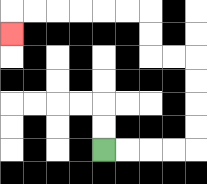{'start': '[4, 6]', 'end': '[0, 1]', 'path_directions': 'R,R,R,R,U,U,U,U,L,L,U,U,L,L,L,L,L,L,D', 'path_coordinates': '[[4, 6], [5, 6], [6, 6], [7, 6], [8, 6], [8, 5], [8, 4], [8, 3], [8, 2], [7, 2], [6, 2], [6, 1], [6, 0], [5, 0], [4, 0], [3, 0], [2, 0], [1, 0], [0, 0], [0, 1]]'}